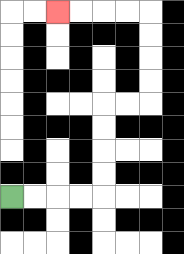{'start': '[0, 8]', 'end': '[2, 0]', 'path_directions': 'R,R,R,R,U,U,U,U,R,R,U,U,U,U,L,L,L,L', 'path_coordinates': '[[0, 8], [1, 8], [2, 8], [3, 8], [4, 8], [4, 7], [4, 6], [4, 5], [4, 4], [5, 4], [6, 4], [6, 3], [6, 2], [6, 1], [6, 0], [5, 0], [4, 0], [3, 0], [2, 0]]'}